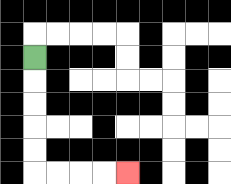{'start': '[1, 2]', 'end': '[5, 7]', 'path_directions': 'D,D,D,D,D,R,R,R,R', 'path_coordinates': '[[1, 2], [1, 3], [1, 4], [1, 5], [1, 6], [1, 7], [2, 7], [3, 7], [4, 7], [5, 7]]'}